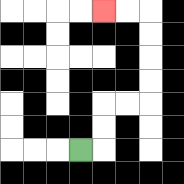{'start': '[3, 6]', 'end': '[4, 0]', 'path_directions': 'R,U,U,R,R,U,U,U,U,L,L', 'path_coordinates': '[[3, 6], [4, 6], [4, 5], [4, 4], [5, 4], [6, 4], [6, 3], [6, 2], [6, 1], [6, 0], [5, 0], [4, 0]]'}